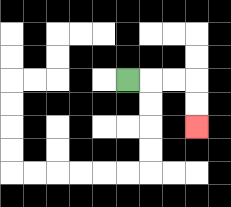{'start': '[5, 3]', 'end': '[8, 5]', 'path_directions': 'R,R,R,D,D', 'path_coordinates': '[[5, 3], [6, 3], [7, 3], [8, 3], [8, 4], [8, 5]]'}